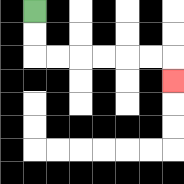{'start': '[1, 0]', 'end': '[7, 3]', 'path_directions': 'D,D,R,R,R,R,R,R,D', 'path_coordinates': '[[1, 0], [1, 1], [1, 2], [2, 2], [3, 2], [4, 2], [5, 2], [6, 2], [7, 2], [7, 3]]'}